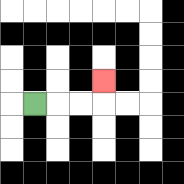{'start': '[1, 4]', 'end': '[4, 3]', 'path_directions': 'R,R,R,U', 'path_coordinates': '[[1, 4], [2, 4], [3, 4], [4, 4], [4, 3]]'}